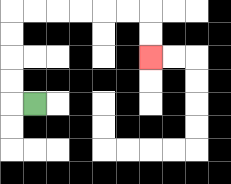{'start': '[1, 4]', 'end': '[6, 2]', 'path_directions': 'L,U,U,U,U,R,R,R,R,R,R,D,D', 'path_coordinates': '[[1, 4], [0, 4], [0, 3], [0, 2], [0, 1], [0, 0], [1, 0], [2, 0], [3, 0], [4, 0], [5, 0], [6, 0], [6, 1], [6, 2]]'}